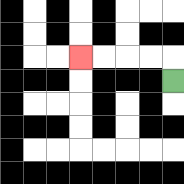{'start': '[7, 3]', 'end': '[3, 2]', 'path_directions': 'U,L,L,L,L', 'path_coordinates': '[[7, 3], [7, 2], [6, 2], [5, 2], [4, 2], [3, 2]]'}